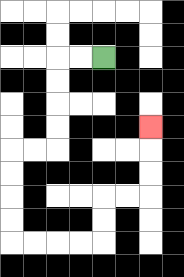{'start': '[4, 2]', 'end': '[6, 5]', 'path_directions': 'L,L,D,D,D,D,L,L,D,D,D,D,R,R,R,R,U,U,R,R,U,U,U', 'path_coordinates': '[[4, 2], [3, 2], [2, 2], [2, 3], [2, 4], [2, 5], [2, 6], [1, 6], [0, 6], [0, 7], [0, 8], [0, 9], [0, 10], [1, 10], [2, 10], [3, 10], [4, 10], [4, 9], [4, 8], [5, 8], [6, 8], [6, 7], [6, 6], [6, 5]]'}